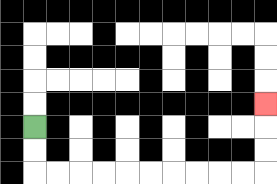{'start': '[1, 5]', 'end': '[11, 4]', 'path_directions': 'D,D,R,R,R,R,R,R,R,R,R,R,U,U,U', 'path_coordinates': '[[1, 5], [1, 6], [1, 7], [2, 7], [3, 7], [4, 7], [5, 7], [6, 7], [7, 7], [8, 7], [9, 7], [10, 7], [11, 7], [11, 6], [11, 5], [11, 4]]'}